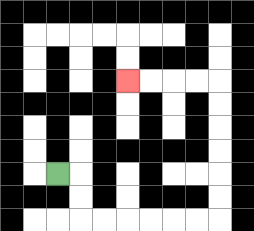{'start': '[2, 7]', 'end': '[5, 3]', 'path_directions': 'R,D,D,R,R,R,R,R,R,U,U,U,U,U,U,L,L,L,L', 'path_coordinates': '[[2, 7], [3, 7], [3, 8], [3, 9], [4, 9], [5, 9], [6, 9], [7, 9], [8, 9], [9, 9], [9, 8], [9, 7], [9, 6], [9, 5], [9, 4], [9, 3], [8, 3], [7, 3], [6, 3], [5, 3]]'}